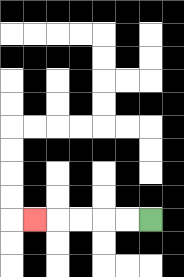{'start': '[6, 9]', 'end': '[1, 9]', 'path_directions': 'L,L,L,L,L', 'path_coordinates': '[[6, 9], [5, 9], [4, 9], [3, 9], [2, 9], [1, 9]]'}